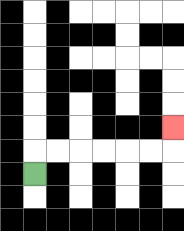{'start': '[1, 7]', 'end': '[7, 5]', 'path_directions': 'U,R,R,R,R,R,R,U', 'path_coordinates': '[[1, 7], [1, 6], [2, 6], [3, 6], [4, 6], [5, 6], [6, 6], [7, 6], [7, 5]]'}